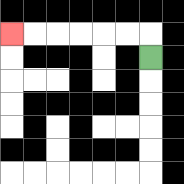{'start': '[6, 2]', 'end': '[0, 1]', 'path_directions': 'U,L,L,L,L,L,L', 'path_coordinates': '[[6, 2], [6, 1], [5, 1], [4, 1], [3, 1], [2, 1], [1, 1], [0, 1]]'}